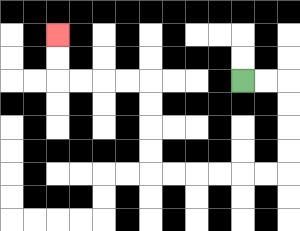{'start': '[10, 3]', 'end': '[2, 1]', 'path_directions': 'R,R,D,D,D,D,L,L,L,L,L,L,U,U,U,U,L,L,L,L,U,U', 'path_coordinates': '[[10, 3], [11, 3], [12, 3], [12, 4], [12, 5], [12, 6], [12, 7], [11, 7], [10, 7], [9, 7], [8, 7], [7, 7], [6, 7], [6, 6], [6, 5], [6, 4], [6, 3], [5, 3], [4, 3], [3, 3], [2, 3], [2, 2], [2, 1]]'}